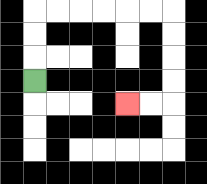{'start': '[1, 3]', 'end': '[5, 4]', 'path_directions': 'U,U,U,R,R,R,R,R,R,D,D,D,D,L,L', 'path_coordinates': '[[1, 3], [1, 2], [1, 1], [1, 0], [2, 0], [3, 0], [4, 0], [5, 0], [6, 0], [7, 0], [7, 1], [7, 2], [7, 3], [7, 4], [6, 4], [5, 4]]'}